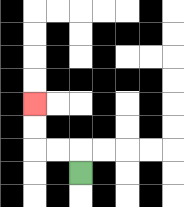{'start': '[3, 7]', 'end': '[1, 4]', 'path_directions': 'U,L,L,U,U', 'path_coordinates': '[[3, 7], [3, 6], [2, 6], [1, 6], [1, 5], [1, 4]]'}